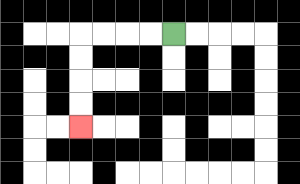{'start': '[7, 1]', 'end': '[3, 5]', 'path_directions': 'L,L,L,L,D,D,D,D', 'path_coordinates': '[[7, 1], [6, 1], [5, 1], [4, 1], [3, 1], [3, 2], [3, 3], [3, 4], [3, 5]]'}